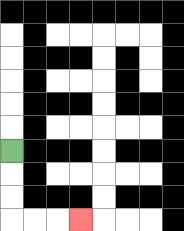{'start': '[0, 6]', 'end': '[3, 9]', 'path_directions': 'D,D,D,R,R,R', 'path_coordinates': '[[0, 6], [0, 7], [0, 8], [0, 9], [1, 9], [2, 9], [3, 9]]'}